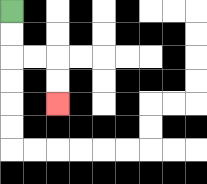{'start': '[0, 0]', 'end': '[2, 4]', 'path_directions': 'D,D,R,R,D,D', 'path_coordinates': '[[0, 0], [0, 1], [0, 2], [1, 2], [2, 2], [2, 3], [2, 4]]'}